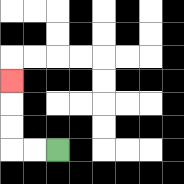{'start': '[2, 6]', 'end': '[0, 3]', 'path_directions': 'L,L,U,U,U', 'path_coordinates': '[[2, 6], [1, 6], [0, 6], [0, 5], [0, 4], [0, 3]]'}